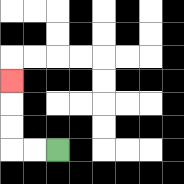{'start': '[2, 6]', 'end': '[0, 3]', 'path_directions': 'L,L,U,U,U', 'path_coordinates': '[[2, 6], [1, 6], [0, 6], [0, 5], [0, 4], [0, 3]]'}